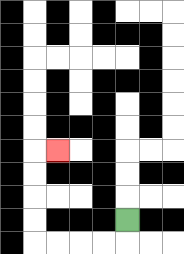{'start': '[5, 9]', 'end': '[2, 6]', 'path_directions': 'D,L,L,L,L,U,U,U,U,R', 'path_coordinates': '[[5, 9], [5, 10], [4, 10], [3, 10], [2, 10], [1, 10], [1, 9], [1, 8], [1, 7], [1, 6], [2, 6]]'}